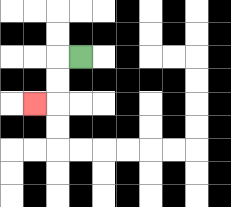{'start': '[3, 2]', 'end': '[1, 4]', 'path_directions': 'L,D,D,L', 'path_coordinates': '[[3, 2], [2, 2], [2, 3], [2, 4], [1, 4]]'}